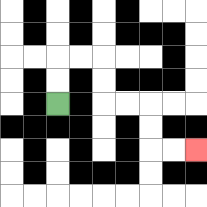{'start': '[2, 4]', 'end': '[8, 6]', 'path_directions': 'U,U,R,R,D,D,R,R,D,D,R,R', 'path_coordinates': '[[2, 4], [2, 3], [2, 2], [3, 2], [4, 2], [4, 3], [4, 4], [5, 4], [6, 4], [6, 5], [6, 6], [7, 6], [8, 6]]'}